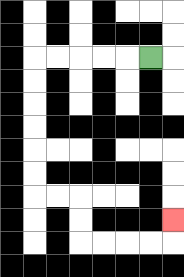{'start': '[6, 2]', 'end': '[7, 9]', 'path_directions': 'L,L,L,L,L,D,D,D,D,D,D,R,R,D,D,R,R,R,R,U', 'path_coordinates': '[[6, 2], [5, 2], [4, 2], [3, 2], [2, 2], [1, 2], [1, 3], [1, 4], [1, 5], [1, 6], [1, 7], [1, 8], [2, 8], [3, 8], [3, 9], [3, 10], [4, 10], [5, 10], [6, 10], [7, 10], [7, 9]]'}